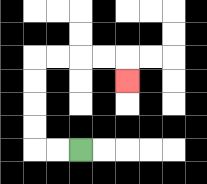{'start': '[3, 6]', 'end': '[5, 3]', 'path_directions': 'L,L,U,U,U,U,R,R,R,R,D', 'path_coordinates': '[[3, 6], [2, 6], [1, 6], [1, 5], [1, 4], [1, 3], [1, 2], [2, 2], [3, 2], [4, 2], [5, 2], [5, 3]]'}